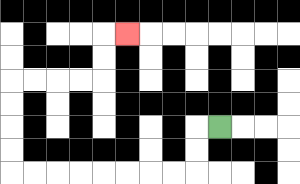{'start': '[9, 5]', 'end': '[5, 1]', 'path_directions': 'L,D,D,L,L,L,L,L,L,L,L,U,U,U,U,R,R,R,R,U,U,R', 'path_coordinates': '[[9, 5], [8, 5], [8, 6], [8, 7], [7, 7], [6, 7], [5, 7], [4, 7], [3, 7], [2, 7], [1, 7], [0, 7], [0, 6], [0, 5], [0, 4], [0, 3], [1, 3], [2, 3], [3, 3], [4, 3], [4, 2], [4, 1], [5, 1]]'}